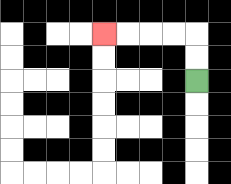{'start': '[8, 3]', 'end': '[4, 1]', 'path_directions': 'U,U,L,L,L,L', 'path_coordinates': '[[8, 3], [8, 2], [8, 1], [7, 1], [6, 1], [5, 1], [4, 1]]'}